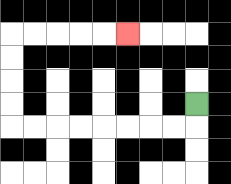{'start': '[8, 4]', 'end': '[5, 1]', 'path_directions': 'D,L,L,L,L,L,L,L,L,U,U,U,U,R,R,R,R,R', 'path_coordinates': '[[8, 4], [8, 5], [7, 5], [6, 5], [5, 5], [4, 5], [3, 5], [2, 5], [1, 5], [0, 5], [0, 4], [0, 3], [0, 2], [0, 1], [1, 1], [2, 1], [3, 1], [4, 1], [5, 1]]'}